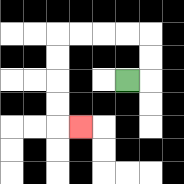{'start': '[5, 3]', 'end': '[3, 5]', 'path_directions': 'R,U,U,L,L,L,L,D,D,D,D,R', 'path_coordinates': '[[5, 3], [6, 3], [6, 2], [6, 1], [5, 1], [4, 1], [3, 1], [2, 1], [2, 2], [2, 3], [2, 4], [2, 5], [3, 5]]'}